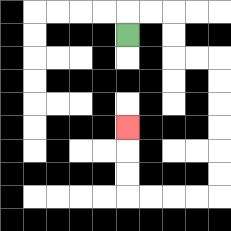{'start': '[5, 1]', 'end': '[5, 5]', 'path_directions': 'U,R,R,D,D,R,R,D,D,D,D,D,D,L,L,L,L,U,U,U', 'path_coordinates': '[[5, 1], [5, 0], [6, 0], [7, 0], [7, 1], [7, 2], [8, 2], [9, 2], [9, 3], [9, 4], [9, 5], [9, 6], [9, 7], [9, 8], [8, 8], [7, 8], [6, 8], [5, 8], [5, 7], [5, 6], [5, 5]]'}